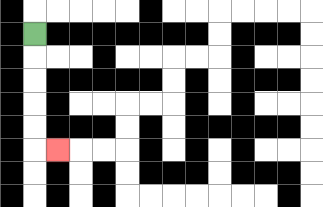{'start': '[1, 1]', 'end': '[2, 6]', 'path_directions': 'D,D,D,D,D,R', 'path_coordinates': '[[1, 1], [1, 2], [1, 3], [1, 4], [1, 5], [1, 6], [2, 6]]'}